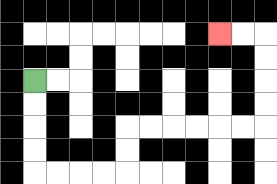{'start': '[1, 3]', 'end': '[9, 1]', 'path_directions': 'D,D,D,D,R,R,R,R,U,U,R,R,R,R,R,R,U,U,U,U,L,L', 'path_coordinates': '[[1, 3], [1, 4], [1, 5], [1, 6], [1, 7], [2, 7], [3, 7], [4, 7], [5, 7], [5, 6], [5, 5], [6, 5], [7, 5], [8, 5], [9, 5], [10, 5], [11, 5], [11, 4], [11, 3], [11, 2], [11, 1], [10, 1], [9, 1]]'}